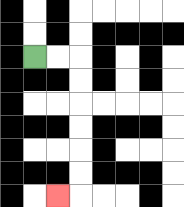{'start': '[1, 2]', 'end': '[2, 8]', 'path_directions': 'R,R,D,D,D,D,D,D,L', 'path_coordinates': '[[1, 2], [2, 2], [3, 2], [3, 3], [3, 4], [3, 5], [3, 6], [3, 7], [3, 8], [2, 8]]'}